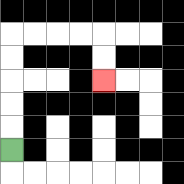{'start': '[0, 6]', 'end': '[4, 3]', 'path_directions': 'U,U,U,U,U,R,R,R,R,D,D', 'path_coordinates': '[[0, 6], [0, 5], [0, 4], [0, 3], [0, 2], [0, 1], [1, 1], [2, 1], [3, 1], [4, 1], [4, 2], [4, 3]]'}